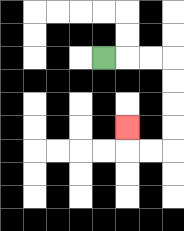{'start': '[4, 2]', 'end': '[5, 5]', 'path_directions': 'R,R,R,D,D,D,D,L,L,U', 'path_coordinates': '[[4, 2], [5, 2], [6, 2], [7, 2], [7, 3], [7, 4], [7, 5], [7, 6], [6, 6], [5, 6], [5, 5]]'}